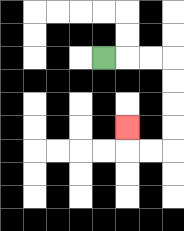{'start': '[4, 2]', 'end': '[5, 5]', 'path_directions': 'R,R,R,D,D,D,D,L,L,U', 'path_coordinates': '[[4, 2], [5, 2], [6, 2], [7, 2], [7, 3], [7, 4], [7, 5], [7, 6], [6, 6], [5, 6], [5, 5]]'}